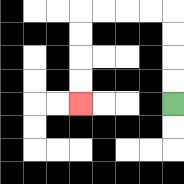{'start': '[7, 4]', 'end': '[3, 4]', 'path_directions': 'U,U,U,U,L,L,L,L,D,D,D,D', 'path_coordinates': '[[7, 4], [7, 3], [7, 2], [7, 1], [7, 0], [6, 0], [5, 0], [4, 0], [3, 0], [3, 1], [3, 2], [3, 3], [3, 4]]'}